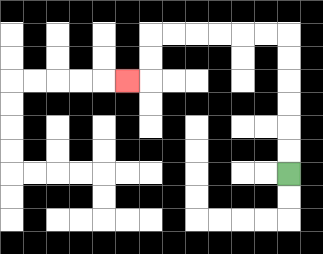{'start': '[12, 7]', 'end': '[5, 3]', 'path_directions': 'U,U,U,U,U,U,L,L,L,L,L,L,D,D,L', 'path_coordinates': '[[12, 7], [12, 6], [12, 5], [12, 4], [12, 3], [12, 2], [12, 1], [11, 1], [10, 1], [9, 1], [8, 1], [7, 1], [6, 1], [6, 2], [6, 3], [5, 3]]'}